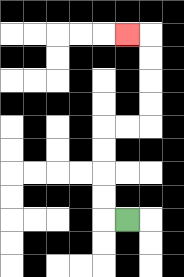{'start': '[5, 9]', 'end': '[5, 1]', 'path_directions': 'L,U,U,U,U,R,R,U,U,U,U,L', 'path_coordinates': '[[5, 9], [4, 9], [4, 8], [4, 7], [4, 6], [4, 5], [5, 5], [6, 5], [6, 4], [6, 3], [6, 2], [6, 1], [5, 1]]'}